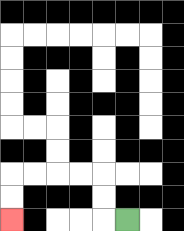{'start': '[5, 9]', 'end': '[0, 9]', 'path_directions': 'L,U,U,L,L,L,L,D,D', 'path_coordinates': '[[5, 9], [4, 9], [4, 8], [4, 7], [3, 7], [2, 7], [1, 7], [0, 7], [0, 8], [0, 9]]'}